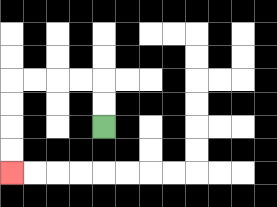{'start': '[4, 5]', 'end': '[0, 7]', 'path_directions': 'U,U,L,L,L,L,D,D,D,D', 'path_coordinates': '[[4, 5], [4, 4], [4, 3], [3, 3], [2, 3], [1, 3], [0, 3], [0, 4], [0, 5], [0, 6], [0, 7]]'}